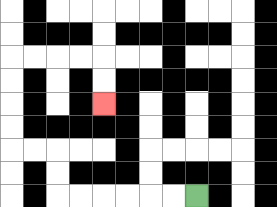{'start': '[8, 8]', 'end': '[4, 4]', 'path_directions': 'L,L,L,L,L,L,U,U,L,L,U,U,U,U,R,R,R,R,D,D', 'path_coordinates': '[[8, 8], [7, 8], [6, 8], [5, 8], [4, 8], [3, 8], [2, 8], [2, 7], [2, 6], [1, 6], [0, 6], [0, 5], [0, 4], [0, 3], [0, 2], [1, 2], [2, 2], [3, 2], [4, 2], [4, 3], [4, 4]]'}